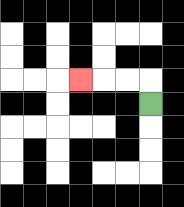{'start': '[6, 4]', 'end': '[3, 3]', 'path_directions': 'U,L,L,L', 'path_coordinates': '[[6, 4], [6, 3], [5, 3], [4, 3], [3, 3]]'}